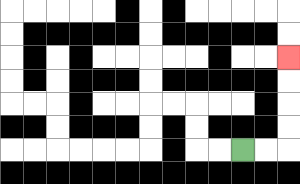{'start': '[10, 6]', 'end': '[12, 2]', 'path_directions': 'R,R,U,U,U,U', 'path_coordinates': '[[10, 6], [11, 6], [12, 6], [12, 5], [12, 4], [12, 3], [12, 2]]'}